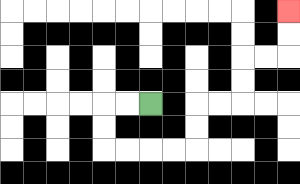{'start': '[6, 4]', 'end': '[12, 0]', 'path_directions': 'L,L,D,D,R,R,R,R,U,U,R,R,U,U,R,R,U,U', 'path_coordinates': '[[6, 4], [5, 4], [4, 4], [4, 5], [4, 6], [5, 6], [6, 6], [7, 6], [8, 6], [8, 5], [8, 4], [9, 4], [10, 4], [10, 3], [10, 2], [11, 2], [12, 2], [12, 1], [12, 0]]'}